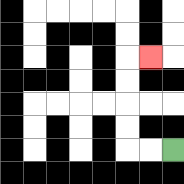{'start': '[7, 6]', 'end': '[6, 2]', 'path_directions': 'L,L,U,U,U,U,R', 'path_coordinates': '[[7, 6], [6, 6], [5, 6], [5, 5], [5, 4], [5, 3], [5, 2], [6, 2]]'}